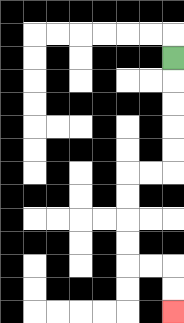{'start': '[7, 2]', 'end': '[7, 13]', 'path_directions': 'D,D,D,D,D,L,L,D,D,D,D,R,R,D,D', 'path_coordinates': '[[7, 2], [7, 3], [7, 4], [7, 5], [7, 6], [7, 7], [6, 7], [5, 7], [5, 8], [5, 9], [5, 10], [5, 11], [6, 11], [7, 11], [7, 12], [7, 13]]'}